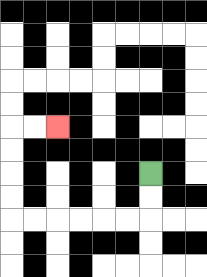{'start': '[6, 7]', 'end': '[2, 5]', 'path_directions': 'D,D,L,L,L,L,L,L,U,U,U,U,R,R', 'path_coordinates': '[[6, 7], [6, 8], [6, 9], [5, 9], [4, 9], [3, 9], [2, 9], [1, 9], [0, 9], [0, 8], [0, 7], [0, 6], [0, 5], [1, 5], [2, 5]]'}